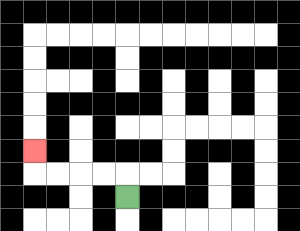{'start': '[5, 8]', 'end': '[1, 6]', 'path_directions': 'U,L,L,L,L,U', 'path_coordinates': '[[5, 8], [5, 7], [4, 7], [3, 7], [2, 7], [1, 7], [1, 6]]'}